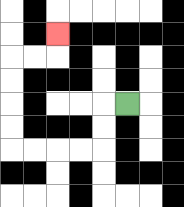{'start': '[5, 4]', 'end': '[2, 1]', 'path_directions': 'L,D,D,L,L,L,L,U,U,U,U,R,R,U', 'path_coordinates': '[[5, 4], [4, 4], [4, 5], [4, 6], [3, 6], [2, 6], [1, 6], [0, 6], [0, 5], [0, 4], [0, 3], [0, 2], [1, 2], [2, 2], [2, 1]]'}